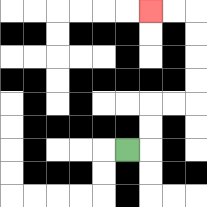{'start': '[5, 6]', 'end': '[6, 0]', 'path_directions': 'R,U,U,R,R,U,U,U,U,L,L', 'path_coordinates': '[[5, 6], [6, 6], [6, 5], [6, 4], [7, 4], [8, 4], [8, 3], [8, 2], [8, 1], [8, 0], [7, 0], [6, 0]]'}